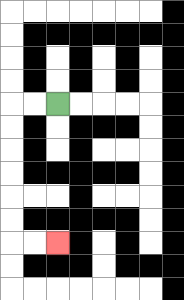{'start': '[2, 4]', 'end': '[2, 10]', 'path_directions': 'L,L,D,D,D,D,D,D,R,R', 'path_coordinates': '[[2, 4], [1, 4], [0, 4], [0, 5], [0, 6], [0, 7], [0, 8], [0, 9], [0, 10], [1, 10], [2, 10]]'}